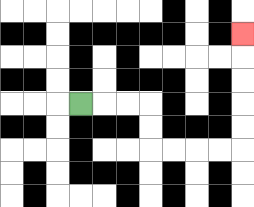{'start': '[3, 4]', 'end': '[10, 1]', 'path_directions': 'R,R,R,D,D,R,R,R,R,U,U,U,U,U', 'path_coordinates': '[[3, 4], [4, 4], [5, 4], [6, 4], [6, 5], [6, 6], [7, 6], [8, 6], [9, 6], [10, 6], [10, 5], [10, 4], [10, 3], [10, 2], [10, 1]]'}